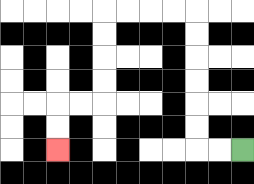{'start': '[10, 6]', 'end': '[2, 6]', 'path_directions': 'L,L,U,U,U,U,U,U,L,L,L,L,D,D,D,D,L,L,D,D', 'path_coordinates': '[[10, 6], [9, 6], [8, 6], [8, 5], [8, 4], [8, 3], [8, 2], [8, 1], [8, 0], [7, 0], [6, 0], [5, 0], [4, 0], [4, 1], [4, 2], [4, 3], [4, 4], [3, 4], [2, 4], [2, 5], [2, 6]]'}